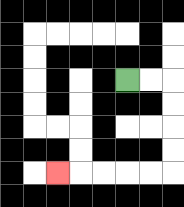{'start': '[5, 3]', 'end': '[2, 7]', 'path_directions': 'R,R,D,D,D,D,L,L,L,L,L', 'path_coordinates': '[[5, 3], [6, 3], [7, 3], [7, 4], [7, 5], [7, 6], [7, 7], [6, 7], [5, 7], [4, 7], [3, 7], [2, 7]]'}